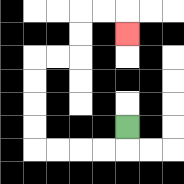{'start': '[5, 5]', 'end': '[5, 1]', 'path_directions': 'D,L,L,L,L,U,U,U,U,R,R,U,U,R,R,D', 'path_coordinates': '[[5, 5], [5, 6], [4, 6], [3, 6], [2, 6], [1, 6], [1, 5], [1, 4], [1, 3], [1, 2], [2, 2], [3, 2], [3, 1], [3, 0], [4, 0], [5, 0], [5, 1]]'}